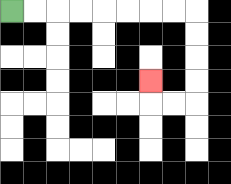{'start': '[0, 0]', 'end': '[6, 3]', 'path_directions': 'R,R,R,R,R,R,R,R,D,D,D,D,L,L,U', 'path_coordinates': '[[0, 0], [1, 0], [2, 0], [3, 0], [4, 0], [5, 0], [6, 0], [7, 0], [8, 0], [8, 1], [8, 2], [8, 3], [8, 4], [7, 4], [6, 4], [6, 3]]'}